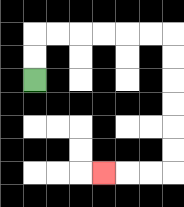{'start': '[1, 3]', 'end': '[4, 7]', 'path_directions': 'U,U,R,R,R,R,R,R,D,D,D,D,D,D,L,L,L', 'path_coordinates': '[[1, 3], [1, 2], [1, 1], [2, 1], [3, 1], [4, 1], [5, 1], [6, 1], [7, 1], [7, 2], [7, 3], [7, 4], [7, 5], [7, 6], [7, 7], [6, 7], [5, 7], [4, 7]]'}